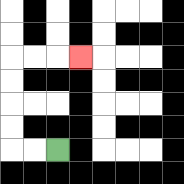{'start': '[2, 6]', 'end': '[3, 2]', 'path_directions': 'L,L,U,U,U,U,R,R,R', 'path_coordinates': '[[2, 6], [1, 6], [0, 6], [0, 5], [0, 4], [0, 3], [0, 2], [1, 2], [2, 2], [3, 2]]'}